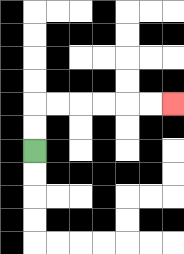{'start': '[1, 6]', 'end': '[7, 4]', 'path_directions': 'U,U,R,R,R,R,R,R', 'path_coordinates': '[[1, 6], [1, 5], [1, 4], [2, 4], [3, 4], [4, 4], [5, 4], [6, 4], [7, 4]]'}